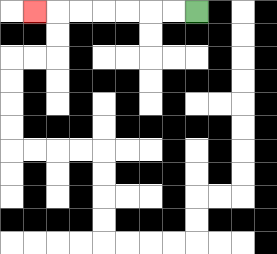{'start': '[8, 0]', 'end': '[1, 0]', 'path_directions': 'L,L,L,L,L,L,L', 'path_coordinates': '[[8, 0], [7, 0], [6, 0], [5, 0], [4, 0], [3, 0], [2, 0], [1, 0]]'}